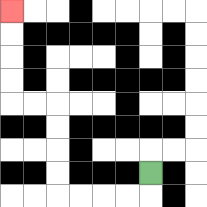{'start': '[6, 7]', 'end': '[0, 0]', 'path_directions': 'D,L,L,L,L,U,U,U,U,L,L,U,U,U,U', 'path_coordinates': '[[6, 7], [6, 8], [5, 8], [4, 8], [3, 8], [2, 8], [2, 7], [2, 6], [2, 5], [2, 4], [1, 4], [0, 4], [0, 3], [0, 2], [0, 1], [0, 0]]'}